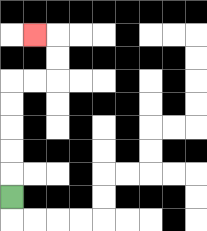{'start': '[0, 8]', 'end': '[1, 1]', 'path_directions': 'U,U,U,U,U,R,R,U,U,L', 'path_coordinates': '[[0, 8], [0, 7], [0, 6], [0, 5], [0, 4], [0, 3], [1, 3], [2, 3], [2, 2], [2, 1], [1, 1]]'}